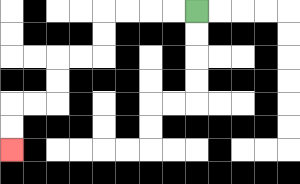{'start': '[8, 0]', 'end': '[0, 6]', 'path_directions': 'L,L,L,L,D,D,L,L,D,D,L,L,D,D', 'path_coordinates': '[[8, 0], [7, 0], [6, 0], [5, 0], [4, 0], [4, 1], [4, 2], [3, 2], [2, 2], [2, 3], [2, 4], [1, 4], [0, 4], [0, 5], [0, 6]]'}